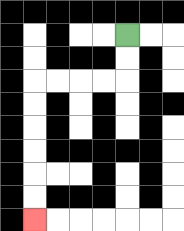{'start': '[5, 1]', 'end': '[1, 9]', 'path_directions': 'D,D,L,L,L,L,D,D,D,D,D,D', 'path_coordinates': '[[5, 1], [5, 2], [5, 3], [4, 3], [3, 3], [2, 3], [1, 3], [1, 4], [1, 5], [1, 6], [1, 7], [1, 8], [1, 9]]'}